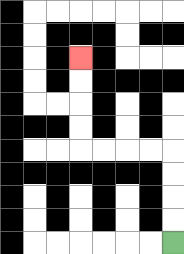{'start': '[7, 10]', 'end': '[3, 2]', 'path_directions': 'U,U,U,U,L,L,L,L,U,U,U,U', 'path_coordinates': '[[7, 10], [7, 9], [7, 8], [7, 7], [7, 6], [6, 6], [5, 6], [4, 6], [3, 6], [3, 5], [3, 4], [3, 3], [3, 2]]'}